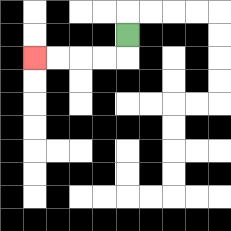{'start': '[5, 1]', 'end': '[1, 2]', 'path_directions': 'D,L,L,L,L', 'path_coordinates': '[[5, 1], [5, 2], [4, 2], [3, 2], [2, 2], [1, 2]]'}